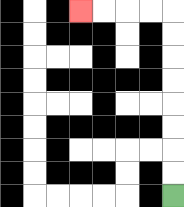{'start': '[7, 8]', 'end': '[3, 0]', 'path_directions': 'U,U,U,U,U,U,U,U,L,L,L,L', 'path_coordinates': '[[7, 8], [7, 7], [7, 6], [7, 5], [7, 4], [7, 3], [7, 2], [7, 1], [7, 0], [6, 0], [5, 0], [4, 0], [3, 0]]'}